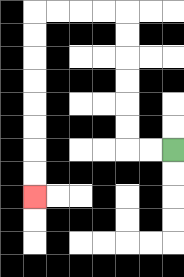{'start': '[7, 6]', 'end': '[1, 8]', 'path_directions': 'L,L,U,U,U,U,U,U,L,L,L,L,D,D,D,D,D,D,D,D', 'path_coordinates': '[[7, 6], [6, 6], [5, 6], [5, 5], [5, 4], [5, 3], [5, 2], [5, 1], [5, 0], [4, 0], [3, 0], [2, 0], [1, 0], [1, 1], [1, 2], [1, 3], [1, 4], [1, 5], [1, 6], [1, 7], [1, 8]]'}